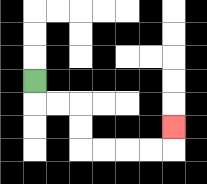{'start': '[1, 3]', 'end': '[7, 5]', 'path_directions': 'D,R,R,D,D,R,R,R,R,U', 'path_coordinates': '[[1, 3], [1, 4], [2, 4], [3, 4], [3, 5], [3, 6], [4, 6], [5, 6], [6, 6], [7, 6], [7, 5]]'}